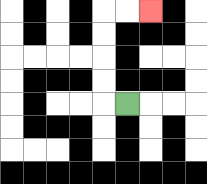{'start': '[5, 4]', 'end': '[6, 0]', 'path_directions': 'L,U,U,U,U,R,R', 'path_coordinates': '[[5, 4], [4, 4], [4, 3], [4, 2], [4, 1], [4, 0], [5, 0], [6, 0]]'}